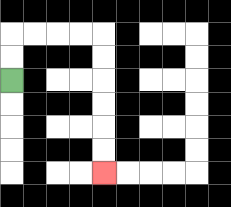{'start': '[0, 3]', 'end': '[4, 7]', 'path_directions': 'U,U,R,R,R,R,D,D,D,D,D,D', 'path_coordinates': '[[0, 3], [0, 2], [0, 1], [1, 1], [2, 1], [3, 1], [4, 1], [4, 2], [4, 3], [4, 4], [4, 5], [4, 6], [4, 7]]'}